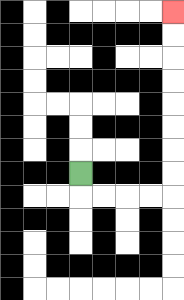{'start': '[3, 7]', 'end': '[7, 0]', 'path_directions': 'D,R,R,R,R,U,U,U,U,U,U,U,U', 'path_coordinates': '[[3, 7], [3, 8], [4, 8], [5, 8], [6, 8], [7, 8], [7, 7], [7, 6], [7, 5], [7, 4], [7, 3], [7, 2], [7, 1], [7, 0]]'}